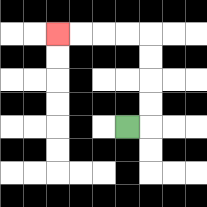{'start': '[5, 5]', 'end': '[2, 1]', 'path_directions': 'R,U,U,U,U,L,L,L,L', 'path_coordinates': '[[5, 5], [6, 5], [6, 4], [6, 3], [6, 2], [6, 1], [5, 1], [4, 1], [3, 1], [2, 1]]'}